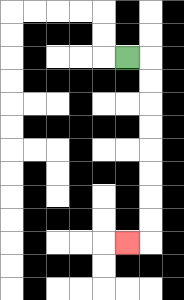{'start': '[5, 2]', 'end': '[5, 10]', 'path_directions': 'R,D,D,D,D,D,D,D,D,L', 'path_coordinates': '[[5, 2], [6, 2], [6, 3], [6, 4], [6, 5], [6, 6], [6, 7], [6, 8], [6, 9], [6, 10], [5, 10]]'}